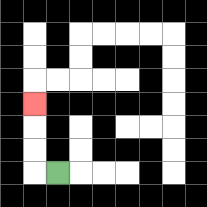{'start': '[2, 7]', 'end': '[1, 4]', 'path_directions': 'L,U,U,U', 'path_coordinates': '[[2, 7], [1, 7], [1, 6], [1, 5], [1, 4]]'}